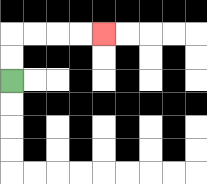{'start': '[0, 3]', 'end': '[4, 1]', 'path_directions': 'U,U,R,R,R,R', 'path_coordinates': '[[0, 3], [0, 2], [0, 1], [1, 1], [2, 1], [3, 1], [4, 1]]'}